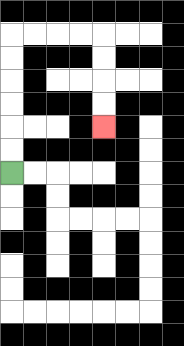{'start': '[0, 7]', 'end': '[4, 5]', 'path_directions': 'U,U,U,U,U,U,R,R,R,R,D,D,D,D', 'path_coordinates': '[[0, 7], [0, 6], [0, 5], [0, 4], [0, 3], [0, 2], [0, 1], [1, 1], [2, 1], [3, 1], [4, 1], [4, 2], [4, 3], [4, 4], [4, 5]]'}